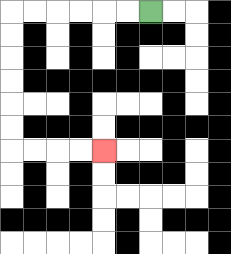{'start': '[6, 0]', 'end': '[4, 6]', 'path_directions': 'L,L,L,L,L,L,D,D,D,D,D,D,R,R,R,R', 'path_coordinates': '[[6, 0], [5, 0], [4, 0], [3, 0], [2, 0], [1, 0], [0, 0], [0, 1], [0, 2], [0, 3], [0, 4], [0, 5], [0, 6], [1, 6], [2, 6], [3, 6], [4, 6]]'}